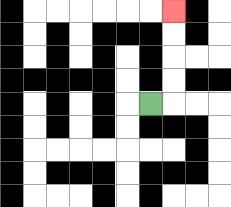{'start': '[6, 4]', 'end': '[7, 0]', 'path_directions': 'R,U,U,U,U', 'path_coordinates': '[[6, 4], [7, 4], [7, 3], [7, 2], [7, 1], [7, 0]]'}